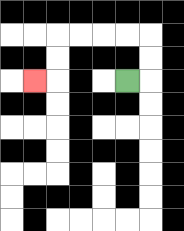{'start': '[5, 3]', 'end': '[1, 3]', 'path_directions': 'R,U,U,L,L,L,L,D,D,L', 'path_coordinates': '[[5, 3], [6, 3], [6, 2], [6, 1], [5, 1], [4, 1], [3, 1], [2, 1], [2, 2], [2, 3], [1, 3]]'}